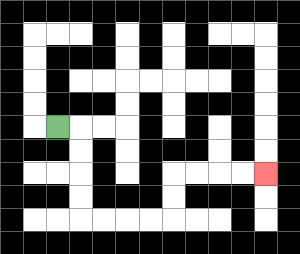{'start': '[2, 5]', 'end': '[11, 7]', 'path_directions': 'R,D,D,D,D,R,R,R,R,U,U,R,R,R,R', 'path_coordinates': '[[2, 5], [3, 5], [3, 6], [3, 7], [3, 8], [3, 9], [4, 9], [5, 9], [6, 9], [7, 9], [7, 8], [7, 7], [8, 7], [9, 7], [10, 7], [11, 7]]'}